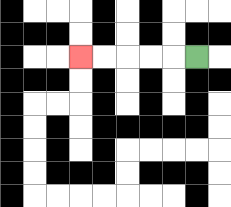{'start': '[8, 2]', 'end': '[3, 2]', 'path_directions': 'L,L,L,L,L', 'path_coordinates': '[[8, 2], [7, 2], [6, 2], [5, 2], [4, 2], [3, 2]]'}